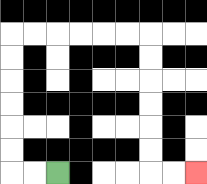{'start': '[2, 7]', 'end': '[8, 7]', 'path_directions': 'L,L,U,U,U,U,U,U,R,R,R,R,R,R,D,D,D,D,D,D,R,R', 'path_coordinates': '[[2, 7], [1, 7], [0, 7], [0, 6], [0, 5], [0, 4], [0, 3], [0, 2], [0, 1], [1, 1], [2, 1], [3, 1], [4, 1], [5, 1], [6, 1], [6, 2], [6, 3], [6, 4], [6, 5], [6, 6], [6, 7], [7, 7], [8, 7]]'}